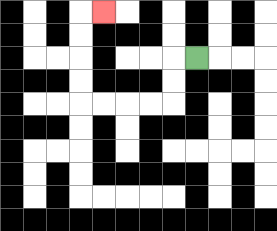{'start': '[8, 2]', 'end': '[4, 0]', 'path_directions': 'L,D,D,L,L,L,L,U,U,U,U,R', 'path_coordinates': '[[8, 2], [7, 2], [7, 3], [7, 4], [6, 4], [5, 4], [4, 4], [3, 4], [3, 3], [3, 2], [3, 1], [3, 0], [4, 0]]'}